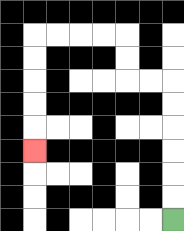{'start': '[7, 9]', 'end': '[1, 6]', 'path_directions': 'U,U,U,U,U,U,L,L,U,U,L,L,L,L,D,D,D,D,D', 'path_coordinates': '[[7, 9], [7, 8], [7, 7], [7, 6], [7, 5], [7, 4], [7, 3], [6, 3], [5, 3], [5, 2], [5, 1], [4, 1], [3, 1], [2, 1], [1, 1], [1, 2], [1, 3], [1, 4], [1, 5], [1, 6]]'}